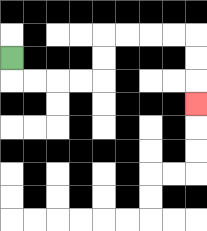{'start': '[0, 2]', 'end': '[8, 4]', 'path_directions': 'D,R,R,R,R,U,U,R,R,R,R,D,D,D', 'path_coordinates': '[[0, 2], [0, 3], [1, 3], [2, 3], [3, 3], [4, 3], [4, 2], [4, 1], [5, 1], [6, 1], [7, 1], [8, 1], [8, 2], [8, 3], [8, 4]]'}